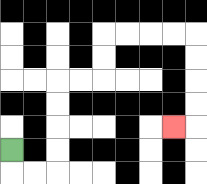{'start': '[0, 6]', 'end': '[7, 5]', 'path_directions': 'D,R,R,U,U,U,U,R,R,U,U,R,R,R,R,D,D,D,D,L', 'path_coordinates': '[[0, 6], [0, 7], [1, 7], [2, 7], [2, 6], [2, 5], [2, 4], [2, 3], [3, 3], [4, 3], [4, 2], [4, 1], [5, 1], [6, 1], [7, 1], [8, 1], [8, 2], [8, 3], [8, 4], [8, 5], [7, 5]]'}